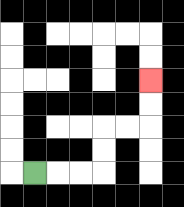{'start': '[1, 7]', 'end': '[6, 3]', 'path_directions': 'R,R,R,U,U,R,R,U,U', 'path_coordinates': '[[1, 7], [2, 7], [3, 7], [4, 7], [4, 6], [4, 5], [5, 5], [6, 5], [6, 4], [6, 3]]'}